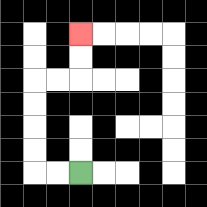{'start': '[3, 7]', 'end': '[3, 1]', 'path_directions': 'L,L,U,U,U,U,R,R,U,U', 'path_coordinates': '[[3, 7], [2, 7], [1, 7], [1, 6], [1, 5], [1, 4], [1, 3], [2, 3], [3, 3], [3, 2], [3, 1]]'}